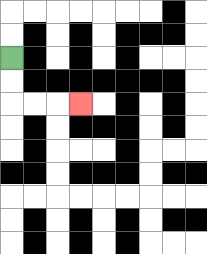{'start': '[0, 2]', 'end': '[3, 4]', 'path_directions': 'D,D,R,R,R', 'path_coordinates': '[[0, 2], [0, 3], [0, 4], [1, 4], [2, 4], [3, 4]]'}